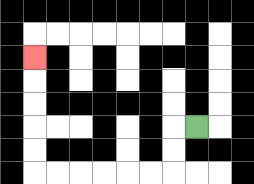{'start': '[8, 5]', 'end': '[1, 2]', 'path_directions': 'L,D,D,L,L,L,L,L,L,U,U,U,U,U', 'path_coordinates': '[[8, 5], [7, 5], [7, 6], [7, 7], [6, 7], [5, 7], [4, 7], [3, 7], [2, 7], [1, 7], [1, 6], [1, 5], [1, 4], [1, 3], [1, 2]]'}